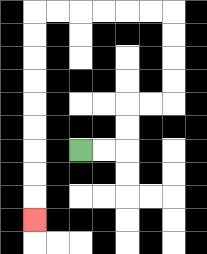{'start': '[3, 6]', 'end': '[1, 9]', 'path_directions': 'R,R,U,U,R,R,U,U,U,U,L,L,L,L,L,L,D,D,D,D,D,D,D,D,D', 'path_coordinates': '[[3, 6], [4, 6], [5, 6], [5, 5], [5, 4], [6, 4], [7, 4], [7, 3], [7, 2], [7, 1], [7, 0], [6, 0], [5, 0], [4, 0], [3, 0], [2, 0], [1, 0], [1, 1], [1, 2], [1, 3], [1, 4], [1, 5], [1, 6], [1, 7], [1, 8], [1, 9]]'}